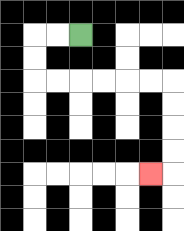{'start': '[3, 1]', 'end': '[6, 7]', 'path_directions': 'L,L,D,D,R,R,R,R,R,R,D,D,D,D,L', 'path_coordinates': '[[3, 1], [2, 1], [1, 1], [1, 2], [1, 3], [2, 3], [3, 3], [4, 3], [5, 3], [6, 3], [7, 3], [7, 4], [7, 5], [7, 6], [7, 7], [6, 7]]'}